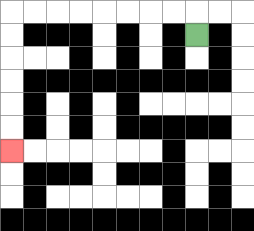{'start': '[8, 1]', 'end': '[0, 6]', 'path_directions': 'U,L,L,L,L,L,L,L,L,D,D,D,D,D,D', 'path_coordinates': '[[8, 1], [8, 0], [7, 0], [6, 0], [5, 0], [4, 0], [3, 0], [2, 0], [1, 0], [0, 0], [0, 1], [0, 2], [0, 3], [0, 4], [0, 5], [0, 6]]'}